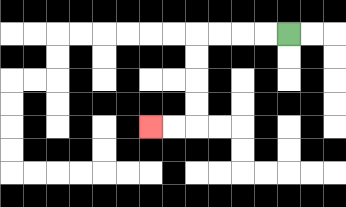{'start': '[12, 1]', 'end': '[6, 5]', 'path_directions': 'L,L,L,L,D,D,D,D,L,L', 'path_coordinates': '[[12, 1], [11, 1], [10, 1], [9, 1], [8, 1], [8, 2], [8, 3], [8, 4], [8, 5], [7, 5], [6, 5]]'}